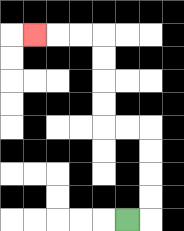{'start': '[5, 9]', 'end': '[1, 1]', 'path_directions': 'R,U,U,U,U,L,L,U,U,U,U,L,L,L', 'path_coordinates': '[[5, 9], [6, 9], [6, 8], [6, 7], [6, 6], [6, 5], [5, 5], [4, 5], [4, 4], [4, 3], [4, 2], [4, 1], [3, 1], [2, 1], [1, 1]]'}